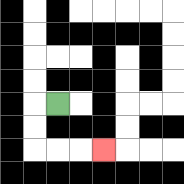{'start': '[2, 4]', 'end': '[4, 6]', 'path_directions': 'L,D,D,R,R,R', 'path_coordinates': '[[2, 4], [1, 4], [1, 5], [1, 6], [2, 6], [3, 6], [4, 6]]'}